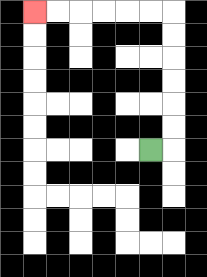{'start': '[6, 6]', 'end': '[1, 0]', 'path_directions': 'R,U,U,U,U,U,U,L,L,L,L,L,L', 'path_coordinates': '[[6, 6], [7, 6], [7, 5], [7, 4], [7, 3], [7, 2], [7, 1], [7, 0], [6, 0], [5, 0], [4, 0], [3, 0], [2, 0], [1, 0]]'}